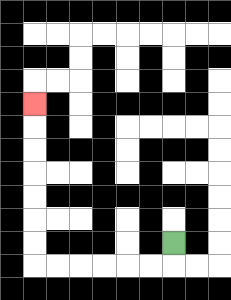{'start': '[7, 10]', 'end': '[1, 4]', 'path_directions': 'D,L,L,L,L,L,L,U,U,U,U,U,U,U', 'path_coordinates': '[[7, 10], [7, 11], [6, 11], [5, 11], [4, 11], [3, 11], [2, 11], [1, 11], [1, 10], [1, 9], [1, 8], [1, 7], [1, 6], [1, 5], [1, 4]]'}